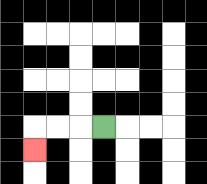{'start': '[4, 5]', 'end': '[1, 6]', 'path_directions': 'L,L,L,D', 'path_coordinates': '[[4, 5], [3, 5], [2, 5], [1, 5], [1, 6]]'}